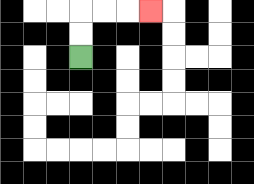{'start': '[3, 2]', 'end': '[6, 0]', 'path_directions': 'U,U,R,R,R', 'path_coordinates': '[[3, 2], [3, 1], [3, 0], [4, 0], [5, 0], [6, 0]]'}